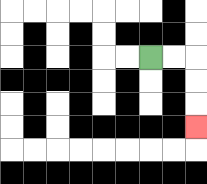{'start': '[6, 2]', 'end': '[8, 5]', 'path_directions': 'R,R,D,D,D', 'path_coordinates': '[[6, 2], [7, 2], [8, 2], [8, 3], [8, 4], [8, 5]]'}